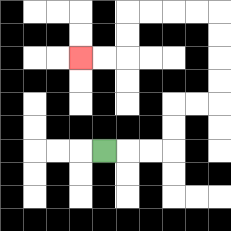{'start': '[4, 6]', 'end': '[3, 2]', 'path_directions': 'R,R,R,U,U,R,R,U,U,U,U,L,L,L,L,D,D,L,L', 'path_coordinates': '[[4, 6], [5, 6], [6, 6], [7, 6], [7, 5], [7, 4], [8, 4], [9, 4], [9, 3], [9, 2], [9, 1], [9, 0], [8, 0], [7, 0], [6, 0], [5, 0], [5, 1], [5, 2], [4, 2], [3, 2]]'}